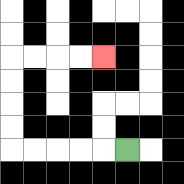{'start': '[5, 6]', 'end': '[4, 2]', 'path_directions': 'L,L,L,L,L,U,U,U,U,R,R,R,R', 'path_coordinates': '[[5, 6], [4, 6], [3, 6], [2, 6], [1, 6], [0, 6], [0, 5], [0, 4], [0, 3], [0, 2], [1, 2], [2, 2], [3, 2], [4, 2]]'}